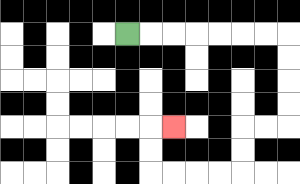{'start': '[5, 1]', 'end': '[7, 5]', 'path_directions': 'R,R,R,R,R,R,R,D,D,D,D,L,L,D,D,L,L,L,L,U,U,R', 'path_coordinates': '[[5, 1], [6, 1], [7, 1], [8, 1], [9, 1], [10, 1], [11, 1], [12, 1], [12, 2], [12, 3], [12, 4], [12, 5], [11, 5], [10, 5], [10, 6], [10, 7], [9, 7], [8, 7], [7, 7], [6, 7], [6, 6], [6, 5], [7, 5]]'}